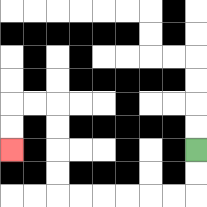{'start': '[8, 6]', 'end': '[0, 6]', 'path_directions': 'D,D,L,L,L,L,L,L,U,U,U,U,L,L,D,D', 'path_coordinates': '[[8, 6], [8, 7], [8, 8], [7, 8], [6, 8], [5, 8], [4, 8], [3, 8], [2, 8], [2, 7], [2, 6], [2, 5], [2, 4], [1, 4], [0, 4], [0, 5], [0, 6]]'}